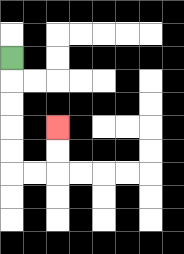{'start': '[0, 2]', 'end': '[2, 5]', 'path_directions': 'D,D,D,D,D,R,R,U,U', 'path_coordinates': '[[0, 2], [0, 3], [0, 4], [0, 5], [0, 6], [0, 7], [1, 7], [2, 7], [2, 6], [2, 5]]'}